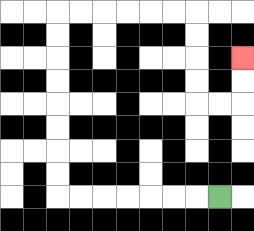{'start': '[9, 8]', 'end': '[10, 2]', 'path_directions': 'L,L,L,L,L,L,L,U,U,U,U,U,U,U,U,R,R,R,R,R,R,D,D,D,D,R,R,U,U', 'path_coordinates': '[[9, 8], [8, 8], [7, 8], [6, 8], [5, 8], [4, 8], [3, 8], [2, 8], [2, 7], [2, 6], [2, 5], [2, 4], [2, 3], [2, 2], [2, 1], [2, 0], [3, 0], [4, 0], [5, 0], [6, 0], [7, 0], [8, 0], [8, 1], [8, 2], [8, 3], [8, 4], [9, 4], [10, 4], [10, 3], [10, 2]]'}